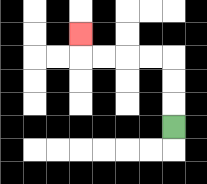{'start': '[7, 5]', 'end': '[3, 1]', 'path_directions': 'U,U,U,L,L,L,L,U', 'path_coordinates': '[[7, 5], [7, 4], [7, 3], [7, 2], [6, 2], [5, 2], [4, 2], [3, 2], [3, 1]]'}